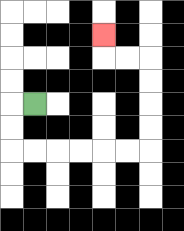{'start': '[1, 4]', 'end': '[4, 1]', 'path_directions': 'L,D,D,R,R,R,R,R,R,U,U,U,U,L,L,U', 'path_coordinates': '[[1, 4], [0, 4], [0, 5], [0, 6], [1, 6], [2, 6], [3, 6], [4, 6], [5, 6], [6, 6], [6, 5], [6, 4], [6, 3], [6, 2], [5, 2], [4, 2], [4, 1]]'}